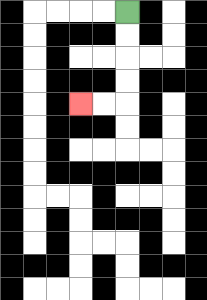{'start': '[5, 0]', 'end': '[3, 4]', 'path_directions': 'D,D,D,D,L,L', 'path_coordinates': '[[5, 0], [5, 1], [5, 2], [5, 3], [5, 4], [4, 4], [3, 4]]'}